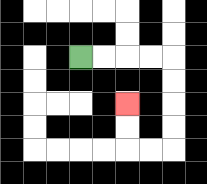{'start': '[3, 2]', 'end': '[5, 4]', 'path_directions': 'R,R,R,R,D,D,D,D,L,L,U,U', 'path_coordinates': '[[3, 2], [4, 2], [5, 2], [6, 2], [7, 2], [7, 3], [7, 4], [7, 5], [7, 6], [6, 6], [5, 6], [5, 5], [5, 4]]'}